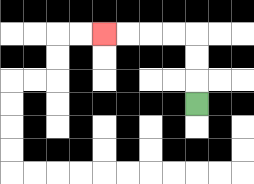{'start': '[8, 4]', 'end': '[4, 1]', 'path_directions': 'U,U,U,L,L,L,L', 'path_coordinates': '[[8, 4], [8, 3], [8, 2], [8, 1], [7, 1], [6, 1], [5, 1], [4, 1]]'}